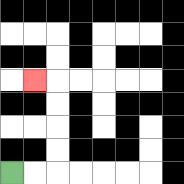{'start': '[0, 7]', 'end': '[1, 3]', 'path_directions': 'R,R,U,U,U,U,L', 'path_coordinates': '[[0, 7], [1, 7], [2, 7], [2, 6], [2, 5], [2, 4], [2, 3], [1, 3]]'}